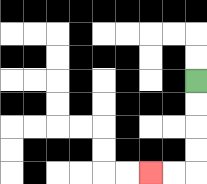{'start': '[8, 3]', 'end': '[6, 7]', 'path_directions': 'D,D,D,D,L,L', 'path_coordinates': '[[8, 3], [8, 4], [8, 5], [8, 6], [8, 7], [7, 7], [6, 7]]'}